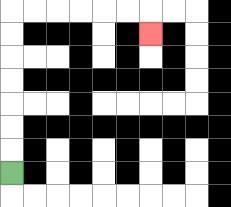{'start': '[0, 7]', 'end': '[6, 1]', 'path_directions': 'U,U,U,U,U,U,U,R,R,R,R,R,R,D', 'path_coordinates': '[[0, 7], [0, 6], [0, 5], [0, 4], [0, 3], [0, 2], [0, 1], [0, 0], [1, 0], [2, 0], [3, 0], [4, 0], [5, 0], [6, 0], [6, 1]]'}